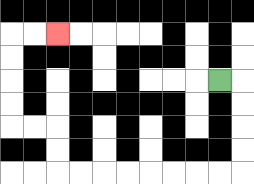{'start': '[9, 3]', 'end': '[2, 1]', 'path_directions': 'R,D,D,D,D,L,L,L,L,L,L,L,L,U,U,L,L,U,U,U,U,R,R', 'path_coordinates': '[[9, 3], [10, 3], [10, 4], [10, 5], [10, 6], [10, 7], [9, 7], [8, 7], [7, 7], [6, 7], [5, 7], [4, 7], [3, 7], [2, 7], [2, 6], [2, 5], [1, 5], [0, 5], [0, 4], [0, 3], [0, 2], [0, 1], [1, 1], [2, 1]]'}